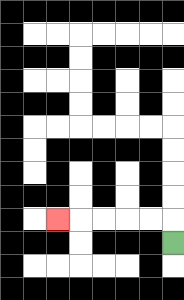{'start': '[7, 10]', 'end': '[2, 9]', 'path_directions': 'U,L,L,L,L,L', 'path_coordinates': '[[7, 10], [7, 9], [6, 9], [5, 9], [4, 9], [3, 9], [2, 9]]'}